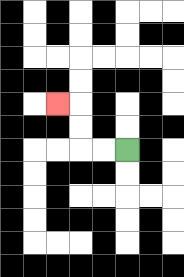{'start': '[5, 6]', 'end': '[2, 4]', 'path_directions': 'L,L,U,U,L', 'path_coordinates': '[[5, 6], [4, 6], [3, 6], [3, 5], [3, 4], [2, 4]]'}